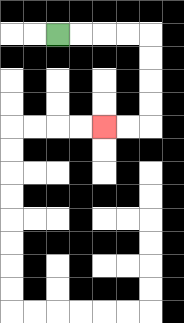{'start': '[2, 1]', 'end': '[4, 5]', 'path_directions': 'R,R,R,R,D,D,D,D,L,L', 'path_coordinates': '[[2, 1], [3, 1], [4, 1], [5, 1], [6, 1], [6, 2], [6, 3], [6, 4], [6, 5], [5, 5], [4, 5]]'}